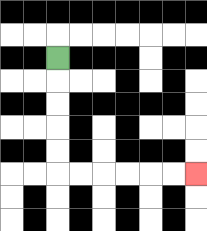{'start': '[2, 2]', 'end': '[8, 7]', 'path_directions': 'D,D,D,D,D,R,R,R,R,R,R', 'path_coordinates': '[[2, 2], [2, 3], [2, 4], [2, 5], [2, 6], [2, 7], [3, 7], [4, 7], [5, 7], [6, 7], [7, 7], [8, 7]]'}